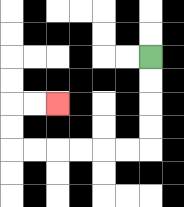{'start': '[6, 2]', 'end': '[2, 4]', 'path_directions': 'D,D,D,D,L,L,L,L,L,L,U,U,R,R', 'path_coordinates': '[[6, 2], [6, 3], [6, 4], [6, 5], [6, 6], [5, 6], [4, 6], [3, 6], [2, 6], [1, 6], [0, 6], [0, 5], [0, 4], [1, 4], [2, 4]]'}